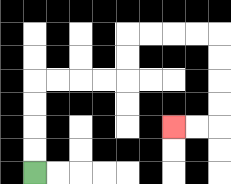{'start': '[1, 7]', 'end': '[7, 5]', 'path_directions': 'U,U,U,U,R,R,R,R,U,U,R,R,R,R,D,D,D,D,L,L', 'path_coordinates': '[[1, 7], [1, 6], [1, 5], [1, 4], [1, 3], [2, 3], [3, 3], [4, 3], [5, 3], [5, 2], [5, 1], [6, 1], [7, 1], [8, 1], [9, 1], [9, 2], [9, 3], [9, 4], [9, 5], [8, 5], [7, 5]]'}